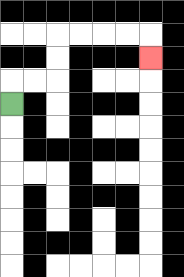{'start': '[0, 4]', 'end': '[6, 2]', 'path_directions': 'U,R,R,U,U,R,R,R,R,D', 'path_coordinates': '[[0, 4], [0, 3], [1, 3], [2, 3], [2, 2], [2, 1], [3, 1], [4, 1], [5, 1], [6, 1], [6, 2]]'}